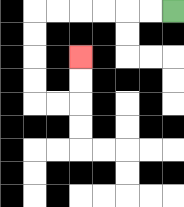{'start': '[7, 0]', 'end': '[3, 2]', 'path_directions': 'L,L,L,L,L,L,D,D,D,D,R,R,U,U', 'path_coordinates': '[[7, 0], [6, 0], [5, 0], [4, 0], [3, 0], [2, 0], [1, 0], [1, 1], [1, 2], [1, 3], [1, 4], [2, 4], [3, 4], [3, 3], [3, 2]]'}